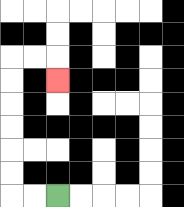{'start': '[2, 8]', 'end': '[2, 3]', 'path_directions': 'L,L,U,U,U,U,U,U,R,R,D', 'path_coordinates': '[[2, 8], [1, 8], [0, 8], [0, 7], [0, 6], [0, 5], [0, 4], [0, 3], [0, 2], [1, 2], [2, 2], [2, 3]]'}